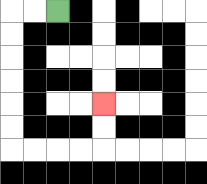{'start': '[2, 0]', 'end': '[4, 4]', 'path_directions': 'L,L,D,D,D,D,D,D,R,R,R,R,U,U', 'path_coordinates': '[[2, 0], [1, 0], [0, 0], [0, 1], [0, 2], [0, 3], [0, 4], [0, 5], [0, 6], [1, 6], [2, 6], [3, 6], [4, 6], [4, 5], [4, 4]]'}